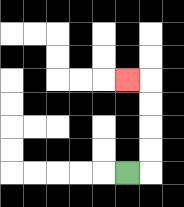{'start': '[5, 7]', 'end': '[5, 3]', 'path_directions': 'R,U,U,U,U,L', 'path_coordinates': '[[5, 7], [6, 7], [6, 6], [6, 5], [6, 4], [6, 3], [5, 3]]'}